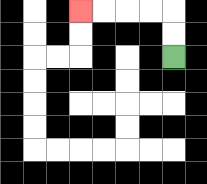{'start': '[7, 2]', 'end': '[3, 0]', 'path_directions': 'U,U,L,L,L,L', 'path_coordinates': '[[7, 2], [7, 1], [7, 0], [6, 0], [5, 0], [4, 0], [3, 0]]'}